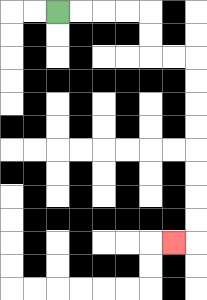{'start': '[2, 0]', 'end': '[7, 10]', 'path_directions': 'R,R,R,R,D,D,R,R,D,D,D,D,D,D,D,D,L', 'path_coordinates': '[[2, 0], [3, 0], [4, 0], [5, 0], [6, 0], [6, 1], [6, 2], [7, 2], [8, 2], [8, 3], [8, 4], [8, 5], [8, 6], [8, 7], [8, 8], [8, 9], [8, 10], [7, 10]]'}